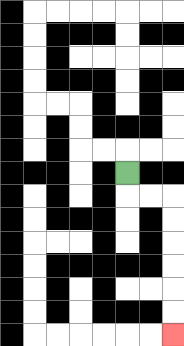{'start': '[5, 7]', 'end': '[7, 14]', 'path_directions': 'D,R,R,D,D,D,D,D,D', 'path_coordinates': '[[5, 7], [5, 8], [6, 8], [7, 8], [7, 9], [7, 10], [7, 11], [7, 12], [7, 13], [7, 14]]'}